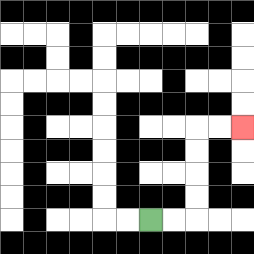{'start': '[6, 9]', 'end': '[10, 5]', 'path_directions': 'R,R,U,U,U,U,R,R', 'path_coordinates': '[[6, 9], [7, 9], [8, 9], [8, 8], [8, 7], [8, 6], [8, 5], [9, 5], [10, 5]]'}